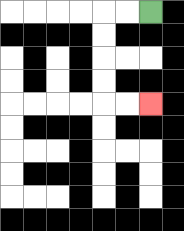{'start': '[6, 0]', 'end': '[6, 4]', 'path_directions': 'L,L,D,D,D,D,R,R', 'path_coordinates': '[[6, 0], [5, 0], [4, 0], [4, 1], [4, 2], [4, 3], [4, 4], [5, 4], [6, 4]]'}